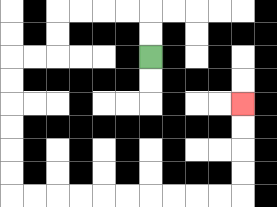{'start': '[6, 2]', 'end': '[10, 4]', 'path_directions': 'U,U,L,L,L,L,D,D,L,L,D,D,D,D,D,D,R,R,R,R,R,R,R,R,R,R,U,U,U,U', 'path_coordinates': '[[6, 2], [6, 1], [6, 0], [5, 0], [4, 0], [3, 0], [2, 0], [2, 1], [2, 2], [1, 2], [0, 2], [0, 3], [0, 4], [0, 5], [0, 6], [0, 7], [0, 8], [1, 8], [2, 8], [3, 8], [4, 8], [5, 8], [6, 8], [7, 8], [8, 8], [9, 8], [10, 8], [10, 7], [10, 6], [10, 5], [10, 4]]'}